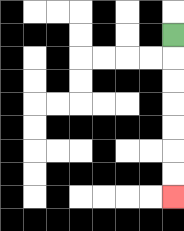{'start': '[7, 1]', 'end': '[7, 8]', 'path_directions': 'D,D,D,D,D,D,D', 'path_coordinates': '[[7, 1], [7, 2], [7, 3], [7, 4], [7, 5], [7, 6], [7, 7], [7, 8]]'}